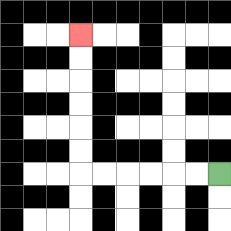{'start': '[9, 7]', 'end': '[3, 1]', 'path_directions': 'L,L,L,L,L,L,U,U,U,U,U,U', 'path_coordinates': '[[9, 7], [8, 7], [7, 7], [6, 7], [5, 7], [4, 7], [3, 7], [3, 6], [3, 5], [3, 4], [3, 3], [3, 2], [3, 1]]'}